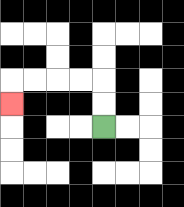{'start': '[4, 5]', 'end': '[0, 4]', 'path_directions': 'U,U,L,L,L,L,D', 'path_coordinates': '[[4, 5], [4, 4], [4, 3], [3, 3], [2, 3], [1, 3], [0, 3], [0, 4]]'}